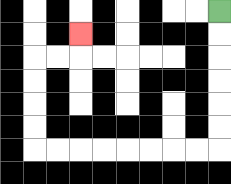{'start': '[9, 0]', 'end': '[3, 1]', 'path_directions': 'D,D,D,D,D,D,L,L,L,L,L,L,L,L,U,U,U,U,R,R,U', 'path_coordinates': '[[9, 0], [9, 1], [9, 2], [9, 3], [9, 4], [9, 5], [9, 6], [8, 6], [7, 6], [6, 6], [5, 6], [4, 6], [3, 6], [2, 6], [1, 6], [1, 5], [1, 4], [1, 3], [1, 2], [2, 2], [3, 2], [3, 1]]'}